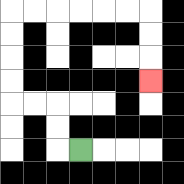{'start': '[3, 6]', 'end': '[6, 3]', 'path_directions': 'L,U,U,L,L,U,U,U,U,R,R,R,R,R,R,D,D,D', 'path_coordinates': '[[3, 6], [2, 6], [2, 5], [2, 4], [1, 4], [0, 4], [0, 3], [0, 2], [0, 1], [0, 0], [1, 0], [2, 0], [3, 0], [4, 0], [5, 0], [6, 0], [6, 1], [6, 2], [6, 3]]'}